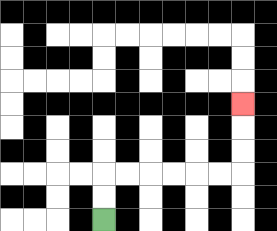{'start': '[4, 9]', 'end': '[10, 4]', 'path_directions': 'U,U,R,R,R,R,R,R,U,U,U', 'path_coordinates': '[[4, 9], [4, 8], [4, 7], [5, 7], [6, 7], [7, 7], [8, 7], [9, 7], [10, 7], [10, 6], [10, 5], [10, 4]]'}